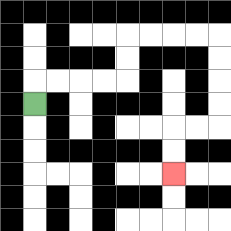{'start': '[1, 4]', 'end': '[7, 7]', 'path_directions': 'U,R,R,R,R,U,U,R,R,R,R,D,D,D,D,L,L,D,D', 'path_coordinates': '[[1, 4], [1, 3], [2, 3], [3, 3], [4, 3], [5, 3], [5, 2], [5, 1], [6, 1], [7, 1], [8, 1], [9, 1], [9, 2], [9, 3], [9, 4], [9, 5], [8, 5], [7, 5], [7, 6], [7, 7]]'}